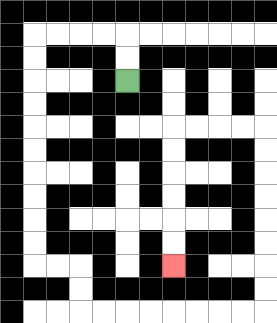{'start': '[5, 3]', 'end': '[7, 11]', 'path_directions': 'U,U,L,L,L,L,D,D,D,D,D,D,D,D,D,D,R,R,D,D,R,R,R,R,R,R,R,R,U,U,U,U,U,U,U,U,L,L,L,L,D,D,D,D,D,D', 'path_coordinates': '[[5, 3], [5, 2], [5, 1], [4, 1], [3, 1], [2, 1], [1, 1], [1, 2], [1, 3], [1, 4], [1, 5], [1, 6], [1, 7], [1, 8], [1, 9], [1, 10], [1, 11], [2, 11], [3, 11], [3, 12], [3, 13], [4, 13], [5, 13], [6, 13], [7, 13], [8, 13], [9, 13], [10, 13], [11, 13], [11, 12], [11, 11], [11, 10], [11, 9], [11, 8], [11, 7], [11, 6], [11, 5], [10, 5], [9, 5], [8, 5], [7, 5], [7, 6], [7, 7], [7, 8], [7, 9], [7, 10], [7, 11]]'}